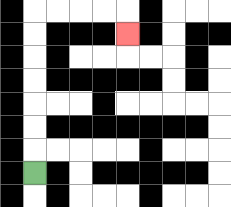{'start': '[1, 7]', 'end': '[5, 1]', 'path_directions': 'U,U,U,U,U,U,U,R,R,R,R,D', 'path_coordinates': '[[1, 7], [1, 6], [1, 5], [1, 4], [1, 3], [1, 2], [1, 1], [1, 0], [2, 0], [3, 0], [4, 0], [5, 0], [5, 1]]'}